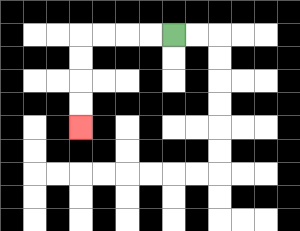{'start': '[7, 1]', 'end': '[3, 5]', 'path_directions': 'L,L,L,L,D,D,D,D', 'path_coordinates': '[[7, 1], [6, 1], [5, 1], [4, 1], [3, 1], [3, 2], [3, 3], [3, 4], [3, 5]]'}